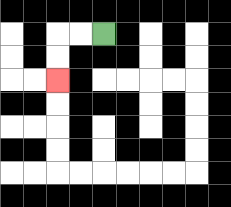{'start': '[4, 1]', 'end': '[2, 3]', 'path_directions': 'L,L,D,D', 'path_coordinates': '[[4, 1], [3, 1], [2, 1], [2, 2], [2, 3]]'}